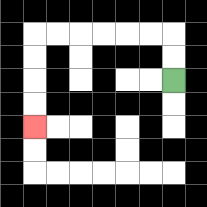{'start': '[7, 3]', 'end': '[1, 5]', 'path_directions': 'U,U,L,L,L,L,L,L,D,D,D,D', 'path_coordinates': '[[7, 3], [7, 2], [7, 1], [6, 1], [5, 1], [4, 1], [3, 1], [2, 1], [1, 1], [1, 2], [1, 3], [1, 4], [1, 5]]'}